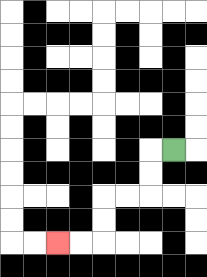{'start': '[7, 6]', 'end': '[2, 10]', 'path_directions': 'L,D,D,L,L,D,D,L,L', 'path_coordinates': '[[7, 6], [6, 6], [6, 7], [6, 8], [5, 8], [4, 8], [4, 9], [4, 10], [3, 10], [2, 10]]'}